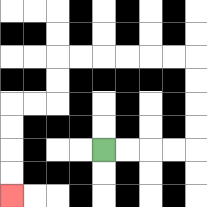{'start': '[4, 6]', 'end': '[0, 8]', 'path_directions': 'R,R,R,R,U,U,U,U,L,L,L,L,L,L,D,D,L,L,D,D,D,D', 'path_coordinates': '[[4, 6], [5, 6], [6, 6], [7, 6], [8, 6], [8, 5], [8, 4], [8, 3], [8, 2], [7, 2], [6, 2], [5, 2], [4, 2], [3, 2], [2, 2], [2, 3], [2, 4], [1, 4], [0, 4], [0, 5], [0, 6], [0, 7], [0, 8]]'}